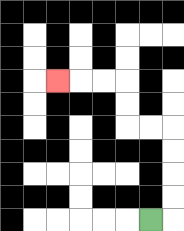{'start': '[6, 9]', 'end': '[2, 3]', 'path_directions': 'R,U,U,U,U,L,L,U,U,L,L,L', 'path_coordinates': '[[6, 9], [7, 9], [7, 8], [7, 7], [7, 6], [7, 5], [6, 5], [5, 5], [5, 4], [5, 3], [4, 3], [3, 3], [2, 3]]'}